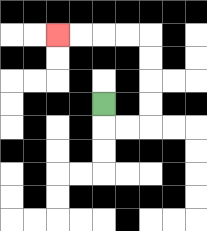{'start': '[4, 4]', 'end': '[2, 1]', 'path_directions': 'D,R,R,U,U,U,U,L,L,L,L', 'path_coordinates': '[[4, 4], [4, 5], [5, 5], [6, 5], [6, 4], [6, 3], [6, 2], [6, 1], [5, 1], [4, 1], [3, 1], [2, 1]]'}